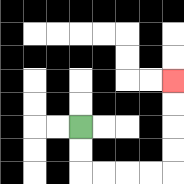{'start': '[3, 5]', 'end': '[7, 3]', 'path_directions': 'D,D,R,R,R,R,U,U,U,U', 'path_coordinates': '[[3, 5], [3, 6], [3, 7], [4, 7], [5, 7], [6, 7], [7, 7], [7, 6], [7, 5], [7, 4], [7, 3]]'}